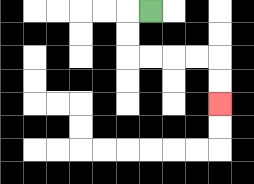{'start': '[6, 0]', 'end': '[9, 4]', 'path_directions': 'L,D,D,R,R,R,R,D,D', 'path_coordinates': '[[6, 0], [5, 0], [5, 1], [5, 2], [6, 2], [7, 2], [8, 2], [9, 2], [9, 3], [9, 4]]'}